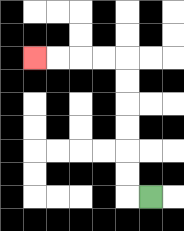{'start': '[6, 8]', 'end': '[1, 2]', 'path_directions': 'L,U,U,U,U,U,U,L,L,L,L', 'path_coordinates': '[[6, 8], [5, 8], [5, 7], [5, 6], [5, 5], [5, 4], [5, 3], [5, 2], [4, 2], [3, 2], [2, 2], [1, 2]]'}